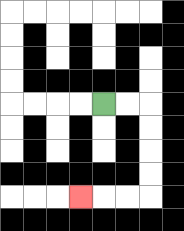{'start': '[4, 4]', 'end': '[3, 8]', 'path_directions': 'R,R,D,D,D,D,L,L,L', 'path_coordinates': '[[4, 4], [5, 4], [6, 4], [6, 5], [6, 6], [6, 7], [6, 8], [5, 8], [4, 8], [3, 8]]'}